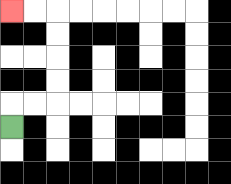{'start': '[0, 5]', 'end': '[0, 0]', 'path_directions': 'U,R,R,U,U,U,U,L,L', 'path_coordinates': '[[0, 5], [0, 4], [1, 4], [2, 4], [2, 3], [2, 2], [2, 1], [2, 0], [1, 0], [0, 0]]'}